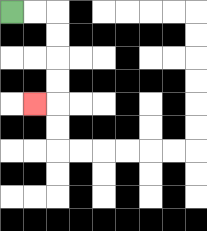{'start': '[0, 0]', 'end': '[1, 4]', 'path_directions': 'R,R,D,D,D,D,L', 'path_coordinates': '[[0, 0], [1, 0], [2, 0], [2, 1], [2, 2], [2, 3], [2, 4], [1, 4]]'}